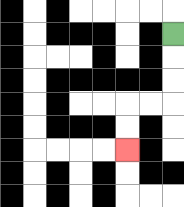{'start': '[7, 1]', 'end': '[5, 6]', 'path_directions': 'D,D,D,L,L,D,D', 'path_coordinates': '[[7, 1], [7, 2], [7, 3], [7, 4], [6, 4], [5, 4], [5, 5], [5, 6]]'}